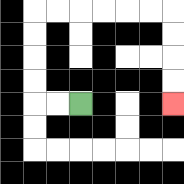{'start': '[3, 4]', 'end': '[7, 4]', 'path_directions': 'L,L,U,U,U,U,R,R,R,R,R,R,D,D,D,D', 'path_coordinates': '[[3, 4], [2, 4], [1, 4], [1, 3], [1, 2], [1, 1], [1, 0], [2, 0], [3, 0], [4, 0], [5, 0], [6, 0], [7, 0], [7, 1], [7, 2], [7, 3], [7, 4]]'}